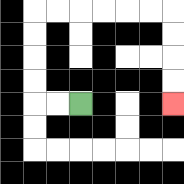{'start': '[3, 4]', 'end': '[7, 4]', 'path_directions': 'L,L,U,U,U,U,R,R,R,R,R,R,D,D,D,D', 'path_coordinates': '[[3, 4], [2, 4], [1, 4], [1, 3], [1, 2], [1, 1], [1, 0], [2, 0], [3, 0], [4, 0], [5, 0], [6, 0], [7, 0], [7, 1], [7, 2], [7, 3], [7, 4]]'}